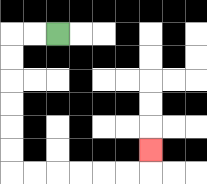{'start': '[2, 1]', 'end': '[6, 6]', 'path_directions': 'L,L,D,D,D,D,D,D,R,R,R,R,R,R,U', 'path_coordinates': '[[2, 1], [1, 1], [0, 1], [0, 2], [0, 3], [0, 4], [0, 5], [0, 6], [0, 7], [1, 7], [2, 7], [3, 7], [4, 7], [5, 7], [6, 7], [6, 6]]'}